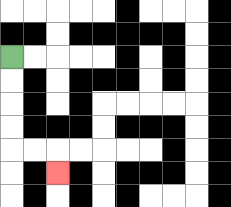{'start': '[0, 2]', 'end': '[2, 7]', 'path_directions': 'D,D,D,D,R,R,D', 'path_coordinates': '[[0, 2], [0, 3], [0, 4], [0, 5], [0, 6], [1, 6], [2, 6], [2, 7]]'}